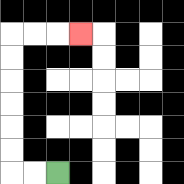{'start': '[2, 7]', 'end': '[3, 1]', 'path_directions': 'L,L,U,U,U,U,U,U,R,R,R', 'path_coordinates': '[[2, 7], [1, 7], [0, 7], [0, 6], [0, 5], [0, 4], [0, 3], [0, 2], [0, 1], [1, 1], [2, 1], [3, 1]]'}